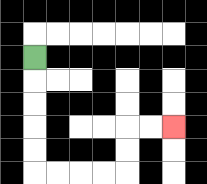{'start': '[1, 2]', 'end': '[7, 5]', 'path_directions': 'D,D,D,D,D,R,R,R,R,U,U,R,R', 'path_coordinates': '[[1, 2], [1, 3], [1, 4], [1, 5], [1, 6], [1, 7], [2, 7], [3, 7], [4, 7], [5, 7], [5, 6], [5, 5], [6, 5], [7, 5]]'}